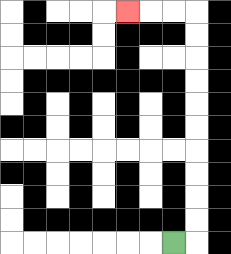{'start': '[7, 10]', 'end': '[5, 0]', 'path_directions': 'R,U,U,U,U,U,U,U,U,U,U,L,L,L', 'path_coordinates': '[[7, 10], [8, 10], [8, 9], [8, 8], [8, 7], [8, 6], [8, 5], [8, 4], [8, 3], [8, 2], [8, 1], [8, 0], [7, 0], [6, 0], [5, 0]]'}